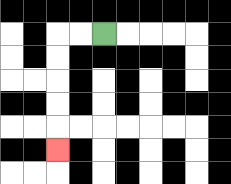{'start': '[4, 1]', 'end': '[2, 6]', 'path_directions': 'L,L,D,D,D,D,D', 'path_coordinates': '[[4, 1], [3, 1], [2, 1], [2, 2], [2, 3], [2, 4], [2, 5], [2, 6]]'}